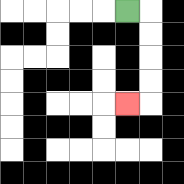{'start': '[5, 0]', 'end': '[5, 4]', 'path_directions': 'R,D,D,D,D,L', 'path_coordinates': '[[5, 0], [6, 0], [6, 1], [6, 2], [6, 3], [6, 4], [5, 4]]'}